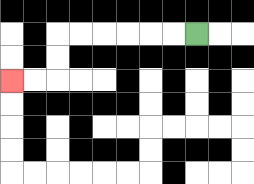{'start': '[8, 1]', 'end': '[0, 3]', 'path_directions': 'L,L,L,L,L,L,D,D,L,L', 'path_coordinates': '[[8, 1], [7, 1], [6, 1], [5, 1], [4, 1], [3, 1], [2, 1], [2, 2], [2, 3], [1, 3], [0, 3]]'}